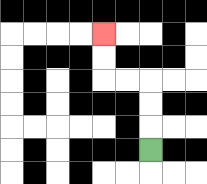{'start': '[6, 6]', 'end': '[4, 1]', 'path_directions': 'U,U,U,L,L,U,U', 'path_coordinates': '[[6, 6], [6, 5], [6, 4], [6, 3], [5, 3], [4, 3], [4, 2], [4, 1]]'}